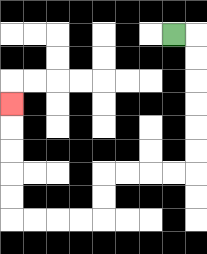{'start': '[7, 1]', 'end': '[0, 4]', 'path_directions': 'R,D,D,D,D,D,D,L,L,L,L,D,D,L,L,L,L,U,U,U,U,U', 'path_coordinates': '[[7, 1], [8, 1], [8, 2], [8, 3], [8, 4], [8, 5], [8, 6], [8, 7], [7, 7], [6, 7], [5, 7], [4, 7], [4, 8], [4, 9], [3, 9], [2, 9], [1, 9], [0, 9], [0, 8], [0, 7], [0, 6], [0, 5], [0, 4]]'}